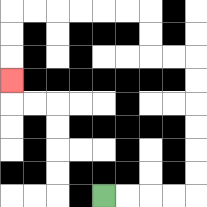{'start': '[4, 8]', 'end': '[0, 3]', 'path_directions': 'R,R,R,R,U,U,U,U,U,U,L,L,U,U,L,L,L,L,L,L,D,D,D', 'path_coordinates': '[[4, 8], [5, 8], [6, 8], [7, 8], [8, 8], [8, 7], [8, 6], [8, 5], [8, 4], [8, 3], [8, 2], [7, 2], [6, 2], [6, 1], [6, 0], [5, 0], [4, 0], [3, 0], [2, 0], [1, 0], [0, 0], [0, 1], [0, 2], [0, 3]]'}